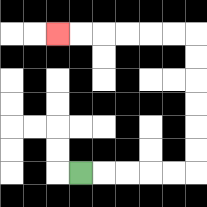{'start': '[3, 7]', 'end': '[2, 1]', 'path_directions': 'R,R,R,R,R,U,U,U,U,U,U,L,L,L,L,L,L', 'path_coordinates': '[[3, 7], [4, 7], [5, 7], [6, 7], [7, 7], [8, 7], [8, 6], [8, 5], [8, 4], [8, 3], [8, 2], [8, 1], [7, 1], [6, 1], [5, 1], [4, 1], [3, 1], [2, 1]]'}